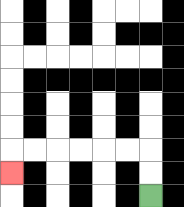{'start': '[6, 8]', 'end': '[0, 7]', 'path_directions': 'U,U,L,L,L,L,L,L,D', 'path_coordinates': '[[6, 8], [6, 7], [6, 6], [5, 6], [4, 6], [3, 6], [2, 6], [1, 6], [0, 6], [0, 7]]'}